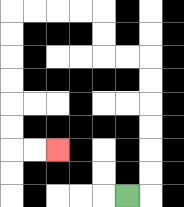{'start': '[5, 8]', 'end': '[2, 6]', 'path_directions': 'R,U,U,U,U,U,U,L,L,U,U,L,L,L,L,D,D,D,D,D,D,R,R', 'path_coordinates': '[[5, 8], [6, 8], [6, 7], [6, 6], [6, 5], [6, 4], [6, 3], [6, 2], [5, 2], [4, 2], [4, 1], [4, 0], [3, 0], [2, 0], [1, 0], [0, 0], [0, 1], [0, 2], [0, 3], [0, 4], [0, 5], [0, 6], [1, 6], [2, 6]]'}